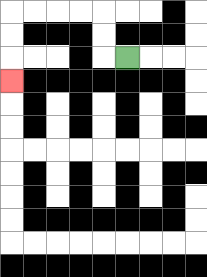{'start': '[5, 2]', 'end': '[0, 3]', 'path_directions': 'L,U,U,L,L,L,L,D,D,D', 'path_coordinates': '[[5, 2], [4, 2], [4, 1], [4, 0], [3, 0], [2, 0], [1, 0], [0, 0], [0, 1], [0, 2], [0, 3]]'}